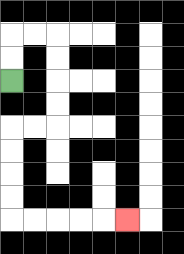{'start': '[0, 3]', 'end': '[5, 9]', 'path_directions': 'U,U,R,R,D,D,D,D,L,L,D,D,D,D,R,R,R,R,R', 'path_coordinates': '[[0, 3], [0, 2], [0, 1], [1, 1], [2, 1], [2, 2], [2, 3], [2, 4], [2, 5], [1, 5], [0, 5], [0, 6], [0, 7], [0, 8], [0, 9], [1, 9], [2, 9], [3, 9], [4, 9], [5, 9]]'}